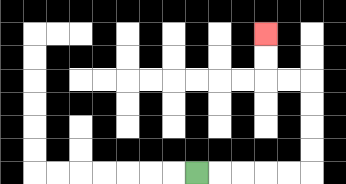{'start': '[8, 7]', 'end': '[11, 1]', 'path_directions': 'R,R,R,R,R,U,U,U,U,L,L,U,U', 'path_coordinates': '[[8, 7], [9, 7], [10, 7], [11, 7], [12, 7], [13, 7], [13, 6], [13, 5], [13, 4], [13, 3], [12, 3], [11, 3], [11, 2], [11, 1]]'}